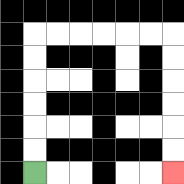{'start': '[1, 7]', 'end': '[7, 7]', 'path_directions': 'U,U,U,U,U,U,R,R,R,R,R,R,D,D,D,D,D,D', 'path_coordinates': '[[1, 7], [1, 6], [1, 5], [1, 4], [1, 3], [1, 2], [1, 1], [2, 1], [3, 1], [4, 1], [5, 1], [6, 1], [7, 1], [7, 2], [7, 3], [7, 4], [7, 5], [7, 6], [7, 7]]'}